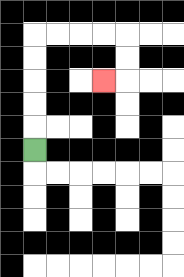{'start': '[1, 6]', 'end': '[4, 3]', 'path_directions': 'U,U,U,U,U,R,R,R,R,D,D,L', 'path_coordinates': '[[1, 6], [1, 5], [1, 4], [1, 3], [1, 2], [1, 1], [2, 1], [3, 1], [4, 1], [5, 1], [5, 2], [5, 3], [4, 3]]'}